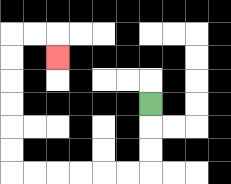{'start': '[6, 4]', 'end': '[2, 2]', 'path_directions': 'D,D,D,L,L,L,L,L,L,U,U,U,U,U,U,R,R,D', 'path_coordinates': '[[6, 4], [6, 5], [6, 6], [6, 7], [5, 7], [4, 7], [3, 7], [2, 7], [1, 7], [0, 7], [0, 6], [0, 5], [0, 4], [0, 3], [0, 2], [0, 1], [1, 1], [2, 1], [2, 2]]'}